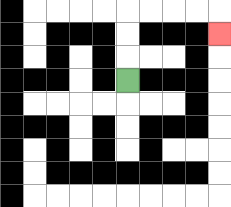{'start': '[5, 3]', 'end': '[9, 1]', 'path_directions': 'U,U,U,R,R,R,R,D', 'path_coordinates': '[[5, 3], [5, 2], [5, 1], [5, 0], [6, 0], [7, 0], [8, 0], [9, 0], [9, 1]]'}